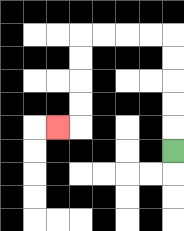{'start': '[7, 6]', 'end': '[2, 5]', 'path_directions': 'U,U,U,U,U,L,L,L,L,D,D,D,D,L', 'path_coordinates': '[[7, 6], [7, 5], [7, 4], [7, 3], [7, 2], [7, 1], [6, 1], [5, 1], [4, 1], [3, 1], [3, 2], [3, 3], [3, 4], [3, 5], [2, 5]]'}